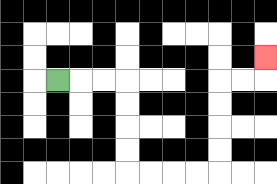{'start': '[2, 3]', 'end': '[11, 2]', 'path_directions': 'R,R,R,D,D,D,D,R,R,R,R,U,U,U,U,R,R,U', 'path_coordinates': '[[2, 3], [3, 3], [4, 3], [5, 3], [5, 4], [5, 5], [5, 6], [5, 7], [6, 7], [7, 7], [8, 7], [9, 7], [9, 6], [9, 5], [9, 4], [9, 3], [10, 3], [11, 3], [11, 2]]'}